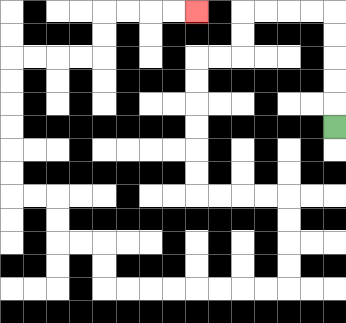{'start': '[14, 5]', 'end': '[8, 0]', 'path_directions': 'U,U,U,U,U,L,L,L,L,D,D,L,L,D,D,D,D,D,D,R,R,R,R,D,D,D,D,L,L,L,L,L,L,L,L,U,U,L,L,U,U,L,L,U,U,U,U,U,U,R,R,R,R,U,U,R,R,R,R', 'path_coordinates': '[[14, 5], [14, 4], [14, 3], [14, 2], [14, 1], [14, 0], [13, 0], [12, 0], [11, 0], [10, 0], [10, 1], [10, 2], [9, 2], [8, 2], [8, 3], [8, 4], [8, 5], [8, 6], [8, 7], [8, 8], [9, 8], [10, 8], [11, 8], [12, 8], [12, 9], [12, 10], [12, 11], [12, 12], [11, 12], [10, 12], [9, 12], [8, 12], [7, 12], [6, 12], [5, 12], [4, 12], [4, 11], [4, 10], [3, 10], [2, 10], [2, 9], [2, 8], [1, 8], [0, 8], [0, 7], [0, 6], [0, 5], [0, 4], [0, 3], [0, 2], [1, 2], [2, 2], [3, 2], [4, 2], [4, 1], [4, 0], [5, 0], [6, 0], [7, 0], [8, 0]]'}